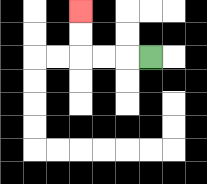{'start': '[6, 2]', 'end': '[3, 0]', 'path_directions': 'L,L,L,U,U', 'path_coordinates': '[[6, 2], [5, 2], [4, 2], [3, 2], [3, 1], [3, 0]]'}